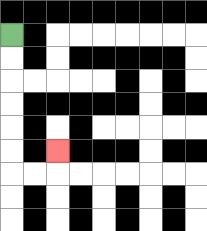{'start': '[0, 1]', 'end': '[2, 6]', 'path_directions': 'D,D,D,D,D,D,R,R,U', 'path_coordinates': '[[0, 1], [0, 2], [0, 3], [0, 4], [0, 5], [0, 6], [0, 7], [1, 7], [2, 7], [2, 6]]'}